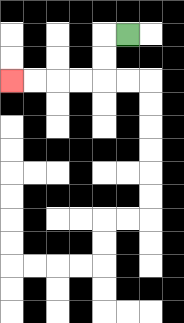{'start': '[5, 1]', 'end': '[0, 3]', 'path_directions': 'L,D,D,L,L,L,L', 'path_coordinates': '[[5, 1], [4, 1], [4, 2], [4, 3], [3, 3], [2, 3], [1, 3], [0, 3]]'}